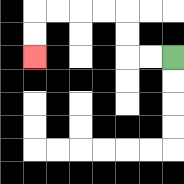{'start': '[7, 2]', 'end': '[1, 2]', 'path_directions': 'L,L,U,U,L,L,L,L,D,D', 'path_coordinates': '[[7, 2], [6, 2], [5, 2], [5, 1], [5, 0], [4, 0], [3, 0], [2, 0], [1, 0], [1, 1], [1, 2]]'}